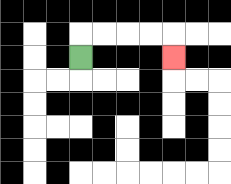{'start': '[3, 2]', 'end': '[7, 2]', 'path_directions': 'U,R,R,R,R,D', 'path_coordinates': '[[3, 2], [3, 1], [4, 1], [5, 1], [6, 1], [7, 1], [7, 2]]'}